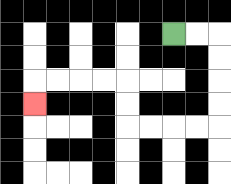{'start': '[7, 1]', 'end': '[1, 4]', 'path_directions': 'R,R,D,D,D,D,L,L,L,L,U,U,L,L,L,L,D', 'path_coordinates': '[[7, 1], [8, 1], [9, 1], [9, 2], [9, 3], [9, 4], [9, 5], [8, 5], [7, 5], [6, 5], [5, 5], [5, 4], [5, 3], [4, 3], [3, 3], [2, 3], [1, 3], [1, 4]]'}